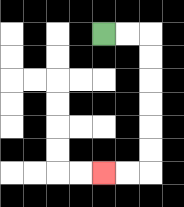{'start': '[4, 1]', 'end': '[4, 7]', 'path_directions': 'R,R,D,D,D,D,D,D,L,L', 'path_coordinates': '[[4, 1], [5, 1], [6, 1], [6, 2], [6, 3], [6, 4], [6, 5], [6, 6], [6, 7], [5, 7], [4, 7]]'}